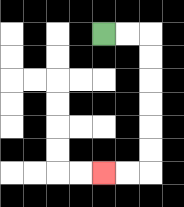{'start': '[4, 1]', 'end': '[4, 7]', 'path_directions': 'R,R,D,D,D,D,D,D,L,L', 'path_coordinates': '[[4, 1], [5, 1], [6, 1], [6, 2], [6, 3], [6, 4], [6, 5], [6, 6], [6, 7], [5, 7], [4, 7]]'}